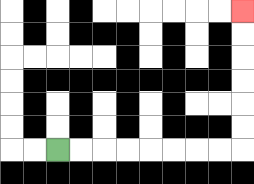{'start': '[2, 6]', 'end': '[10, 0]', 'path_directions': 'R,R,R,R,R,R,R,R,U,U,U,U,U,U', 'path_coordinates': '[[2, 6], [3, 6], [4, 6], [5, 6], [6, 6], [7, 6], [8, 6], [9, 6], [10, 6], [10, 5], [10, 4], [10, 3], [10, 2], [10, 1], [10, 0]]'}